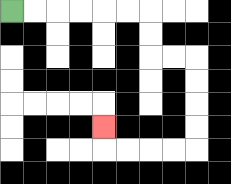{'start': '[0, 0]', 'end': '[4, 5]', 'path_directions': 'R,R,R,R,R,R,D,D,R,R,D,D,D,D,L,L,L,L,U', 'path_coordinates': '[[0, 0], [1, 0], [2, 0], [3, 0], [4, 0], [5, 0], [6, 0], [6, 1], [6, 2], [7, 2], [8, 2], [8, 3], [8, 4], [8, 5], [8, 6], [7, 6], [6, 6], [5, 6], [4, 6], [4, 5]]'}